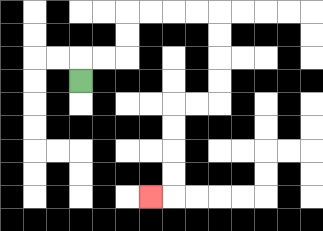{'start': '[3, 3]', 'end': '[6, 8]', 'path_directions': 'U,R,R,U,U,R,R,R,R,D,D,D,D,L,L,D,D,D,D,L', 'path_coordinates': '[[3, 3], [3, 2], [4, 2], [5, 2], [5, 1], [5, 0], [6, 0], [7, 0], [8, 0], [9, 0], [9, 1], [9, 2], [9, 3], [9, 4], [8, 4], [7, 4], [7, 5], [7, 6], [7, 7], [7, 8], [6, 8]]'}